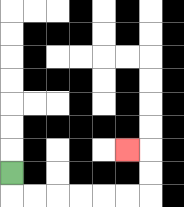{'start': '[0, 7]', 'end': '[5, 6]', 'path_directions': 'D,R,R,R,R,R,R,U,U,L', 'path_coordinates': '[[0, 7], [0, 8], [1, 8], [2, 8], [3, 8], [4, 8], [5, 8], [6, 8], [6, 7], [6, 6], [5, 6]]'}